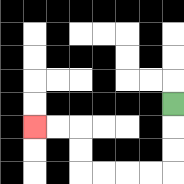{'start': '[7, 4]', 'end': '[1, 5]', 'path_directions': 'D,D,D,L,L,L,L,U,U,L,L', 'path_coordinates': '[[7, 4], [7, 5], [7, 6], [7, 7], [6, 7], [5, 7], [4, 7], [3, 7], [3, 6], [3, 5], [2, 5], [1, 5]]'}